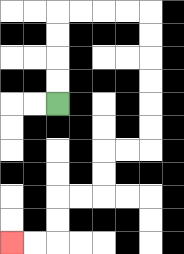{'start': '[2, 4]', 'end': '[0, 10]', 'path_directions': 'U,U,U,U,R,R,R,R,D,D,D,D,D,D,L,L,D,D,L,L,D,D,L,L', 'path_coordinates': '[[2, 4], [2, 3], [2, 2], [2, 1], [2, 0], [3, 0], [4, 0], [5, 0], [6, 0], [6, 1], [6, 2], [6, 3], [6, 4], [6, 5], [6, 6], [5, 6], [4, 6], [4, 7], [4, 8], [3, 8], [2, 8], [2, 9], [2, 10], [1, 10], [0, 10]]'}